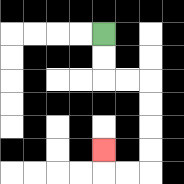{'start': '[4, 1]', 'end': '[4, 6]', 'path_directions': 'D,D,R,R,D,D,D,D,L,L,U', 'path_coordinates': '[[4, 1], [4, 2], [4, 3], [5, 3], [6, 3], [6, 4], [6, 5], [6, 6], [6, 7], [5, 7], [4, 7], [4, 6]]'}